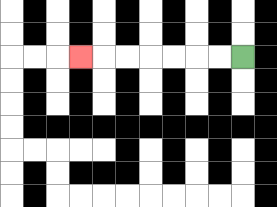{'start': '[10, 2]', 'end': '[3, 2]', 'path_directions': 'L,L,L,L,L,L,L', 'path_coordinates': '[[10, 2], [9, 2], [8, 2], [7, 2], [6, 2], [5, 2], [4, 2], [3, 2]]'}